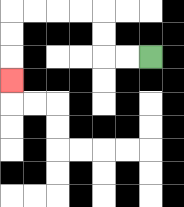{'start': '[6, 2]', 'end': '[0, 3]', 'path_directions': 'L,L,U,U,L,L,L,L,D,D,D', 'path_coordinates': '[[6, 2], [5, 2], [4, 2], [4, 1], [4, 0], [3, 0], [2, 0], [1, 0], [0, 0], [0, 1], [0, 2], [0, 3]]'}